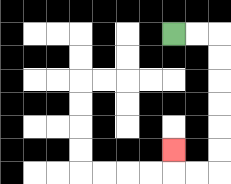{'start': '[7, 1]', 'end': '[7, 6]', 'path_directions': 'R,R,D,D,D,D,D,D,L,L,U', 'path_coordinates': '[[7, 1], [8, 1], [9, 1], [9, 2], [9, 3], [9, 4], [9, 5], [9, 6], [9, 7], [8, 7], [7, 7], [7, 6]]'}